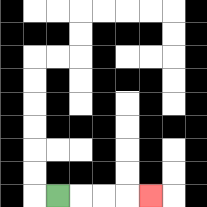{'start': '[2, 8]', 'end': '[6, 8]', 'path_directions': 'R,R,R,R', 'path_coordinates': '[[2, 8], [3, 8], [4, 8], [5, 8], [6, 8]]'}